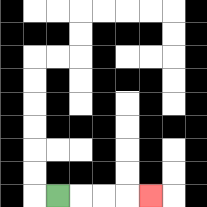{'start': '[2, 8]', 'end': '[6, 8]', 'path_directions': 'R,R,R,R', 'path_coordinates': '[[2, 8], [3, 8], [4, 8], [5, 8], [6, 8]]'}